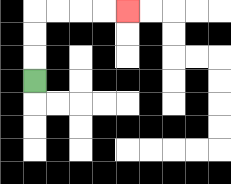{'start': '[1, 3]', 'end': '[5, 0]', 'path_directions': 'U,U,U,R,R,R,R', 'path_coordinates': '[[1, 3], [1, 2], [1, 1], [1, 0], [2, 0], [3, 0], [4, 0], [5, 0]]'}